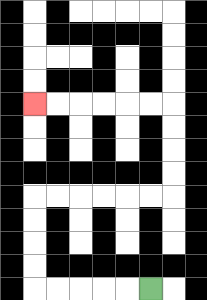{'start': '[6, 12]', 'end': '[1, 4]', 'path_directions': 'L,L,L,L,L,U,U,U,U,R,R,R,R,R,R,U,U,U,U,L,L,L,L,L,L', 'path_coordinates': '[[6, 12], [5, 12], [4, 12], [3, 12], [2, 12], [1, 12], [1, 11], [1, 10], [1, 9], [1, 8], [2, 8], [3, 8], [4, 8], [5, 8], [6, 8], [7, 8], [7, 7], [7, 6], [7, 5], [7, 4], [6, 4], [5, 4], [4, 4], [3, 4], [2, 4], [1, 4]]'}